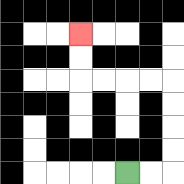{'start': '[5, 7]', 'end': '[3, 1]', 'path_directions': 'R,R,U,U,U,U,L,L,L,L,U,U', 'path_coordinates': '[[5, 7], [6, 7], [7, 7], [7, 6], [7, 5], [7, 4], [7, 3], [6, 3], [5, 3], [4, 3], [3, 3], [3, 2], [3, 1]]'}